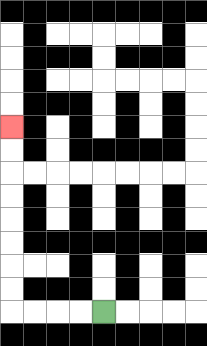{'start': '[4, 13]', 'end': '[0, 5]', 'path_directions': 'L,L,L,L,U,U,U,U,U,U,U,U', 'path_coordinates': '[[4, 13], [3, 13], [2, 13], [1, 13], [0, 13], [0, 12], [0, 11], [0, 10], [0, 9], [0, 8], [0, 7], [0, 6], [0, 5]]'}